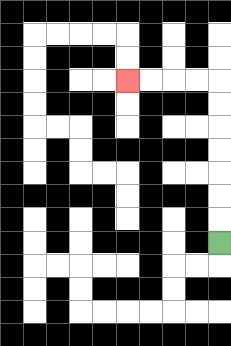{'start': '[9, 10]', 'end': '[5, 3]', 'path_directions': 'U,U,U,U,U,U,U,L,L,L,L', 'path_coordinates': '[[9, 10], [9, 9], [9, 8], [9, 7], [9, 6], [9, 5], [9, 4], [9, 3], [8, 3], [7, 3], [6, 3], [5, 3]]'}